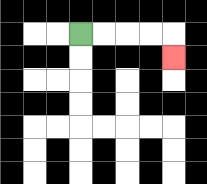{'start': '[3, 1]', 'end': '[7, 2]', 'path_directions': 'R,R,R,R,D', 'path_coordinates': '[[3, 1], [4, 1], [5, 1], [6, 1], [7, 1], [7, 2]]'}